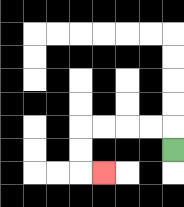{'start': '[7, 6]', 'end': '[4, 7]', 'path_directions': 'U,L,L,L,L,D,D,R', 'path_coordinates': '[[7, 6], [7, 5], [6, 5], [5, 5], [4, 5], [3, 5], [3, 6], [3, 7], [4, 7]]'}